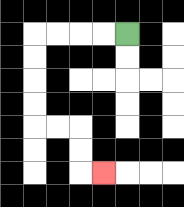{'start': '[5, 1]', 'end': '[4, 7]', 'path_directions': 'L,L,L,L,D,D,D,D,R,R,D,D,R', 'path_coordinates': '[[5, 1], [4, 1], [3, 1], [2, 1], [1, 1], [1, 2], [1, 3], [1, 4], [1, 5], [2, 5], [3, 5], [3, 6], [3, 7], [4, 7]]'}